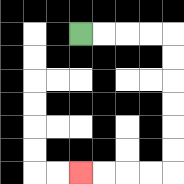{'start': '[3, 1]', 'end': '[3, 7]', 'path_directions': 'R,R,R,R,D,D,D,D,D,D,L,L,L,L', 'path_coordinates': '[[3, 1], [4, 1], [5, 1], [6, 1], [7, 1], [7, 2], [7, 3], [7, 4], [7, 5], [7, 6], [7, 7], [6, 7], [5, 7], [4, 7], [3, 7]]'}